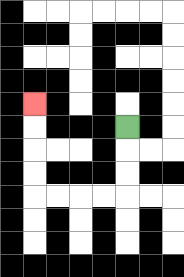{'start': '[5, 5]', 'end': '[1, 4]', 'path_directions': 'D,D,D,L,L,L,L,U,U,U,U', 'path_coordinates': '[[5, 5], [5, 6], [5, 7], [5, 8], [4, 8], [3, 8], [2, 8], [1, 8], [1, 7], [1, 6], [1, 5], [1, 4]]'}